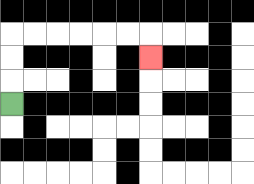{'start': '[0, 4]', 'end': '[6, 2]', 'path_directions': 'U,U,U,R,R,R,R,R,R,D', 'path_coordinates': '[[0, 4], [0, 3], [0, 2], [0, 1], [1, 1], [2, 1], [3, 1], [4, 1], [5, 1], [6, 1], [6, 2]]'}